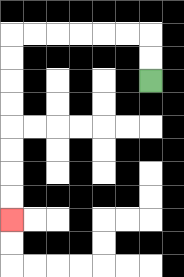{'start': '[6, 3]', 'end': '[0, 9]', 'path_directions': 'U,U,L,L,L,L,L,L,D,D,D,D,D,D,D,D', 'path_coordinates': '[[6, 3], [6, 2], [6, 1], [5, 1], [4, 1], [3, 1], [2, 1], [1, 1], [0, 1], [0, 2], [0, 3], [0, 4], [0, 5], [0, 6], [0, 7], [0, 8], [0, 9]]'}